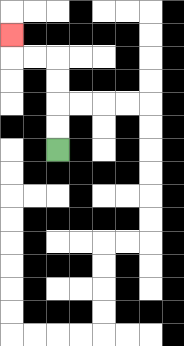{'start': '[2, 6]', 'end': '[0, 1]', 'path_directions': 'U,U,U,U,L,L,U', 'path_coordinates': '[[2, 6], [2, 5], [2, 4], [2, 3], [2, 2], [1, 2], [0, 2], [0, 1]]'}